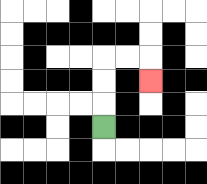{'start': '[4, 5]', 'end': '[6, 3]', 'path_directions': 'U,U,U,R,R,D', 'path_coordinates': '[[4, 5], [4, 4], [4, 3], [4, 2], [5, 2], [6, 2], [6, 3]]'}